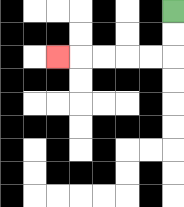{'start': '[7, 0]', 'end': '[2, 2]', 'path_directions': 'D,D,L,L,L,L,L', 'path_coordinates': '[[7, 0], [7, 1], [7, 2], [6, 2], [5, 2], [4, 2], [3, 2], [2, 2]]'}